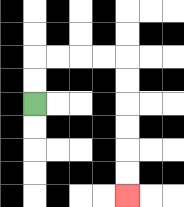{'start': '[1, 4]', 'end': '[5, 8]', 'path_directions': 'U,U,R,R,R,R,D,D,D,D,D,D', 'path_coordinates': '[[1, 4], [1, 3], [1, 2], [2, 2], [3, 2], [4, 2], [5, 2], [5, 3], [5, 4], [5, 5], [5, 6], [5, 7], [5, 8]]'}